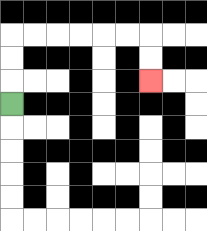{'start': '[0, 4]', 'end': '[6, 3]', 'path_directions': 'U,U,U,R,R,R,R,R,R,D,D', 'path_coordinates': '[[0, 4], [0, 3], [0, 2], [0, 1], [1, 1], [2, 1], [3, 1], [4, 1], [5, 1], [6, 1], [6, 2], [6, 3]]'}